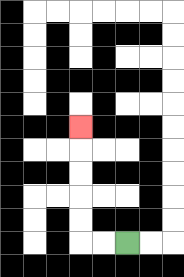{'start': '[5, 10]', 'end': '[3, 5]', 'path_directions': 'L,L,U,U,U,U,U', 'path_coordinates': '[[5, 10], [4, 10], [3, 10], [3, 9], [3, 8], [3, 7], [3, 6], [3, 5]]'}